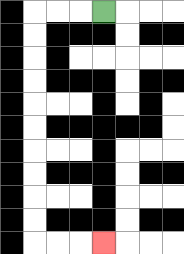{'start': '[4, 0]', 'end': '[4, 10]', 'path_directions': 'L,L,L,D,D,D,D,D,D,D,D,D,D,R,R,R', 'path_coordinates': '[[4, 0], [3, 0], [2, 0], [1, 0], [1, 1], [1, 2], [1, 3], [1, 4], [1, 5], [1, 6], [1, 7], [1, 8], [1, 9], [1, 10], [2, 10], [3, 10], [4, 10]]'}